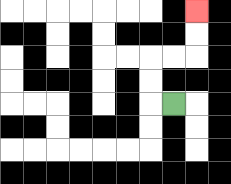{'start': '[7, 4]', 'end': '[8, 0]', 'path_directions': 'L,U,U,R,R,U,U', 'path_coordinates': '[[7, 4], [6, 4], [6, 3], [6, 2], [7, 2], [8, 2], [8, 1], [8, 0]]'}